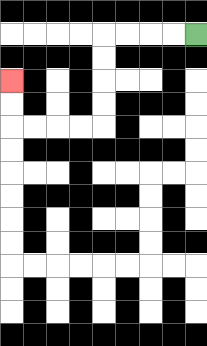{'start': '[8, 1]', 'end': '[0, 3]', 'path_directions': 'L,L,L,L,D,D,D,D,L,L,L,L,U,U', 'path_coordinates': '[[8, 1], [7, 1], [6, 1], [5, 1], [4, 1], [4, 2], [4, 3], [4, 4], [4, 5], [3, 5], [2, 5], [1, 5], [0, 5], [0, 4], [0, 3]]'}